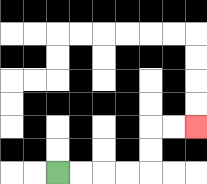{'start': '[2, 7]', 'end': '[8, 5]', 'path_directions': 'R,R,R,R,U,U,R,R', 'path_coordinates': '[[2, 7], [3, 7], [4, 7], [5, 7], [6, 7], [6, 6], [6, 5], [7, 5], [8, 5]]'}